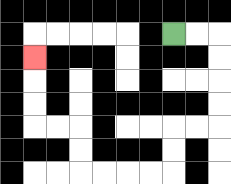{'start': '[7, 1]', 'end': '[1, 2]', 'path_directions': 'R,R,D,D,D,D,L,L,D,D,L,L,L,L,U,U,L,L,U,U,U', 'path_coordinates': '[[7, 1], [8, 1], [9, 1], [9, 2], [9, 3], [9, 4], [9, 5], [8, 5], [7, 5], [7, 6], [7, 7], [6, 7], [5, 7], [4, 7], [3, 7], [3, 6], [3, 5], [2, 5], [1, 5], [1, 4], [1, 3], [1, 2]]'}